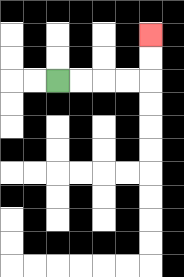{'start': '[2, 3]', 'end': '[6, 1]', 'path_directions': 'R,R,R,R,U,U', 'path_coordinates': '[[2, 3], [3, 3], [4, 3], [5, 3], [6, 3], [6, 2], [6, 1]]'}